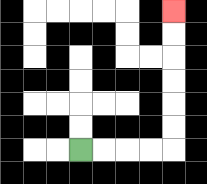{'start': '[3, 6]', 'end': '[7, 0]', 'path_directions': 'R,R,R,R,U,U,U,U,U,U', 'path_coordinates': '[[3, 6], [4, 6], [5, 6], [6, 6], [7, 6], [7, 5], [7, 4], [7, 3], [7, 2], [7, 1], [7, 0]]'}